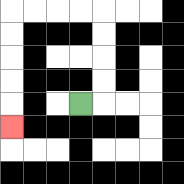{'start': '[3, 4]', 'end': '[0, 5]', 'path_directions': 'R,U,U,U,U,L,L,L,L,D,D,D,D,D', 'path_coordinates': '[[3, 4], [4, 4], [4, 3], [4, 2], [4, 1], [4, 0], [3, 0], [2, 0], [1, 0], [0, 0], [0, 1], [0, 2], [0, 3], [0, 4], [0, 5]]'}